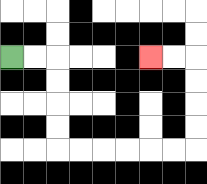{'start': '[0, 2]', 'end': '[6, 2]', 'path_directions': 'R,R,D,D,D,D,R,R,R,R,R,R,U,U,U,U,L,L', 'path_coordinates': '[[0, 2], [1, 2], [2, 2], [2, 3], [2, 4], [2, 5], [2, 6], [3, 6], [4, 6], [5, 6], [6, 6], [7, 6], [8, 6], [8, 5], [8, 4], [8, 3], [8, 2], [7, 2], [6, 2]]'}